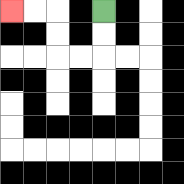{'start': '[4, 0]', 'end': '[0, 0]', 'path_directions': 'D,D,L,L,U,U,L,L', 'path_coordinates': '[[4, 0], [4, 1], [4, 2], [3, 2], [2, 2], [2, 1], [2, 0], [1, 0], [0, 0]]'}